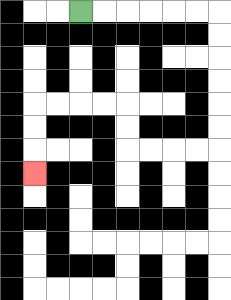{'start': '[3, 0]', 'end': '[1, 7]', 'path_directions': 'R,R,R,R,R,R,D,D,D,D,D,D,L,L,L,L,U,U,L,L,L,L,D,D,D', 'path_coordinates': '[[3, 0], [4, 0], [5, 0], [6, 0], [7, 0], [8, 0], [9, 0], [9, 1], [9, 2], [9, 3], [9, 4], [9, 5], [9, 6], [8, 6], [7, 6], [6, 6], [5, 6], [5, 5], [5, 4], [4, 4], [3, 4], [2, 4], [1, 4], [1, 5], [1, 6], [1, 7]]'}